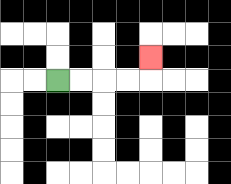{'start': '[2, 3]', 'end': '[6, 2]', 'path_directions': 'R,R,R,R,U', 'path_coordinates': '[[2, 3], [3, 3], [4, 3], [5, 3], [6, 3], [6, 2]]'}